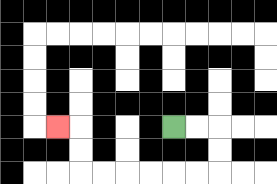{'start': '[7, 5]', 'end': '[2, 5]', 'path_directions': 'R,R,D,D,L,L,L,L,L,L,U,U,L', 'path_coordinates': '[[7, 5], [8, 5], [9, 5], [9, 6], [9, 7], [8, 7], [7, 7], [6, 7], [5, 7], [4, 7], [3, 7], [3, 6], [3, 5], [2, 5]]'}